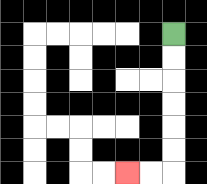{'start': '[7, 1]', 'end': '[5, 7]', 'path_directions': 'D,D,D,D,D,D,L,L', 'path_coordinates': '[[7, 1], [7, 2], [7, 3], [7, 4], [7, 5], [7, 6], [7, 7], [6, 7], [5, 7]]'}